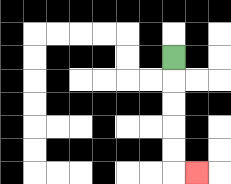{'start': '[7, 2]', 'end': '[8, 7]', 'path_directions': 'D,D,D,D,D,R', 'path_coordinates': '[[7, 2], [7, 3], [7, 4], [7, 5], [7, 6], [7, 7], [8, 7]]'}